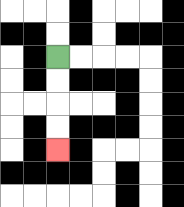{'start': '[2, 2]', 'end': '[2, 6]', 'path_directions': 'D,D,D,D', 'path_coordinates': '[[2, 2], [2, 3], [2, 4], [2, 5], [2, 6]]'}